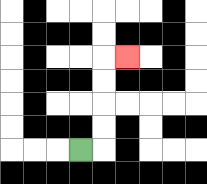{'start': '[3, 6]', 'end': '[5, 2]', 'path_directions': 'R,U,U,U,U,R', 'path_coordinates': '[[3, 6], [4, 6], [4, 5], [4, 4], [4, 3], [4, 2], [5, 2]]'}